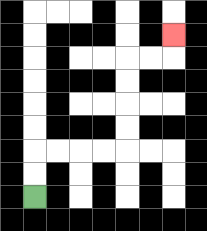{'start': '[1, 8]', 'end': '[7, 1]', 'path_directions': 'U,U,R,R,R,R,U,U,U,U,R,R,U', 'path_coordinates': '[[1, 8], [1, 7], [1, 6], [2, 6], [3, 6], [4, 6], [5, 6], [5, 5], [5, 4], [5, 3], [5, 2], [6, 2], [7, 2], [7, 1]]'}